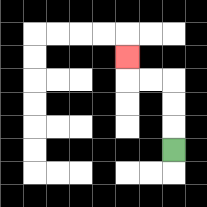{'start': '[7, 6]', 'end': '[5, 2]', 'path_directions': 'U,U,U,L,L,U', 'path_coordinates': '[[7, 6], [7, 5], [7, 4], [7, 3], [6, 3], [5, 3], [5, 2]]'}